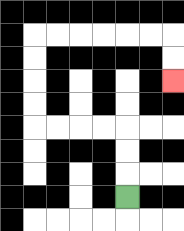{'start': '[5, 8]', 'end': '[7, 3]', 'path_directions': 'U,U,U,L,L,L,L,U,U,U,U,R,R,R,R,R,R,D,D', 'path_coordinates': '[[5, 8], [5, 7], [5, 6], [5, 5], [4, 5], [3, 5], [2, 5], [1, 5], [1, 4], [1, 3], [1, 2], [1, 1], [2, 1], [3, 1], [4, 1], [5, 1], [6, 1], [7, 1], [7, 2], [7, 3]]'}